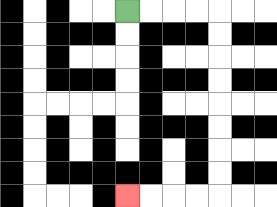{'start': '[5, 0]', 'end': '[5, 8]', 'path_directions': 'R,R,R,R,D,D,D,D,D,D,D,D,L,L,L,L', 'path_coordinates': '[[5, 0], [6, 0], [7, 0], [8, 0], [9, 0], [9, 1], [9, 2], [9, 3], [9, 4], [9, 5], [9, 6], [9, 7], [9, 8], [8, 8], [7, 8], [6, 8], [5, 8]]'}